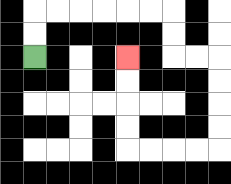{'start': '[1, 2]', 'end': '[5, 2]', 'path_directions': 'U,U,R,R,R,R,R,R,D,D,R,R,D,D,D,D,L,L,L,L,U,U,U,U', 'path_coordinates': '[[1, 2], [1, 1], [1, 0], [2, 0], [3, 0], [4, 0], [5, 0], [6, 0], [7, 0], [7, 1], [7, 2], [8, 2], [9, 2], [9, 3], [9, 4], [9, 5], [9, 6], [8, 6], [7, 6], [6, 6], [5, 6], [5, 5], [5, 4], [5, 3], [5, 2]]'}